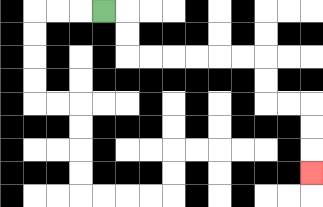{'start': '[4, 0]', 'end': '[13, 7]', 'path_directions': 'R,D,D,R,R,R,R,R,R,D,D,R,R,D,D,D', 'path_coordinates': '[[4, 0], [5, 0], [5, 1], [5, 2], [6, 2], [7, 2], [8, 2], [9, 2], [10, 2], [11, 2], [11, 3], [11, 4], [12, 4], [13, 4], [13, 5], [13, 6], [13, 7]]'}